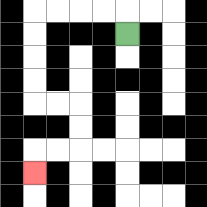{'start': '[5, 1]', 'end': '[1, 7]', 'path_directions': 'U,L,L,L,L,D,D,D,D,R,R,D,D,L,L,D', 'path_coordinates': '[[5, 1], [5, 0], [4, 0], [3, 0], [2, 0], [1, 0], [1, 1], [1, 2], [1, 3], [1, 4], [2, 4], [3, 4], [3, 5], [3, 6], [2, 6], [1, 6], [1, 7]]'}